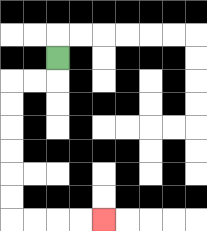{'start': '[2, 2]', 'end': '[4, 9]', 'path_directions': 'D,L,L,D,D,D,D,D,D,R,R,R,R', 'path_coordinates': '[[2, 2], [2, 3], [1, 3], [0, 3], [0, 4], [0, 5], [0, 6], [0, 7], [0, 8], [0, 9], [1, 9], [2, 9], [3, 9], [4, 9]]'}